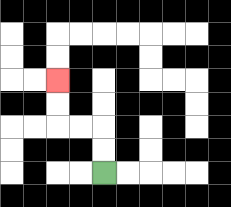{'start': '[4, 7]', 'end': '[2, 3]', 'path_directions': 'U,U,L,L,U,U', 'path_coordinates': '[[4, 7], [4, 6], [4, 5], [3, 5], [2, 5], [2, 4], [2, 3]]'}